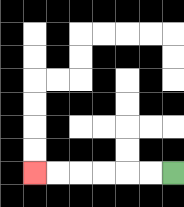{'start': '[7, 7]', 'end': '[1, 7]', 'path_directions': 'L,L,L,L,L,L', 'path_coordinates': '[[7, 7], [6, 7], [5, 7], [4, 7], [3, 7], [2, 7], [1, 7]]'}